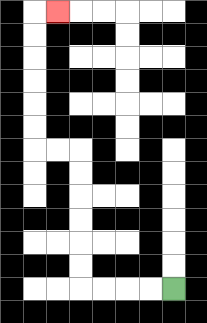{'start': '[7, 12]', 'end': '[2, 0]', 'path_directions': 'L,L,L,L,U,U,U,U,U,U,L,L,U,U,U,U,U,U,R', 'path_coordinates': '[[7, 12], [6, 12], [5, 12], [4, 12], [3, 12], [3, 11], [3, 10], [3, 9], [3, 8], [3, 7], [3, 6], [2, 6], [1, 6], [1, 5], [1, 4], [1, 3], [1, 2], [1, 1], [1, 0], [2, 0]]'}